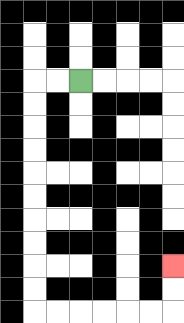{'start': '[3, 3]', 'end': '[7, 11]', 'path_directions': 'L,L,D,D,D,D,D,D,D,D,D,D,R,R,R,R,R,R,U,U', 'path_coordinates': '[[3, 3], [2, 3], [1, 3], [1, 4], [1, 5], [1, 6], [1, 7], [1, 8], [1, 9], [1, 10], [1, 11], [1, 12], [1, 13], [2, 13], [3, 13], [4, 13], [5, 13], [6, 13], [7, 13], [7, 12], [7, 11]]'}